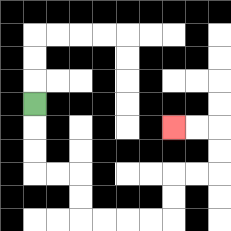{'start': '[1, 4]', 'end': '[7, 5]', 'path_directions': 'D,D,D,R,R,D,D,R,R,R,R,U,U,R,R,U,U,L,L', 'path_coordinates': '[[1, 4], [1, 5], [1, 6], [1, 7], [2, 7], [3, 7], [3, 8], [3, 9], [4, 9], [5, 9], [6, 9], [7, 9], [7, 8], [7, 7], [8, 7], [9, 7], [9, 6], [9, 5], [8, 5], [7, 5]]'}